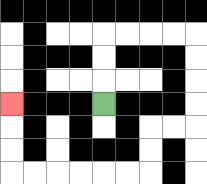{'start': '[4, 4]', 'end': '[0, 4]', 'path_directions': 'U,U,U,R,R,R,R,D,D,D,D,L,L,D,D,L,L,L,L,L,L,U,U,U', 'path_coordinates': '[[4, 4], [4, 3], [4, 2], [4, 1], [5, 1], [6, 1], [7, 1], [8, 1], [8, 2], [8, 3], [8, 4], [8, 5], [7, 5], [6, 5], [6, 6], [6, 7], [5, 7], [4, 7], [3, 7], [2, 7], [1, 7], [0, 7], [0, 6], [0, 5], [0, 4]]'}